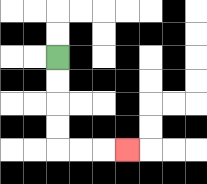{'start': '[2, 2]', 'end': '[5, 6]', 'path_directions': 'D,D,D,D,R,R,R', 'path_coordinates': '[[2, 2], [2, 3], [2, 4], [2, 5], [2, 6], [3, 6], [4, 6], [5, 6]]'}